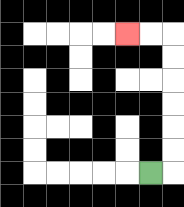{'start': '[6, 7]', 'end': '[5, 1]', 'path_directions': 'R,U,U,U,U,U,U,L,L', 'path_coordinates': '[[6, 7], [7, 7], [7, 6], [7, 5], [7, 4], [7, 3], [7, 2], [7, 1], [6, 1], [5, 1]]'}